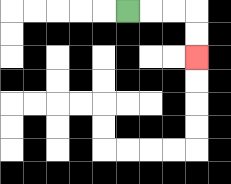{'start': '[5, 0]', 'end': '[8, 2]', 'path_directions': 'R,R,R,D,D', 'path_coordinates': '[[5, 0], [6, 0], [7, 0], [8, 0], [8, 1], [8, 2]]'}